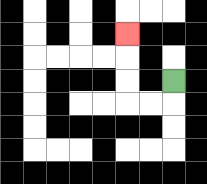{'start': '[7, 3]', 'end': '[5, 1]', 'path_directions': 'D,L,L,U,U,U', 'path_coordinates': '[[7, 3], [7, 4], [6, 4], [5, 4], [5, 3], [5, 2], [5, 1]]'}